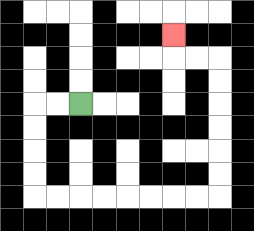{'start': '[3, 4]', 'end': '[7, 1]', 'path_directions': 'L,L,D,D,D,D,R,R,R,R,R,R,R,R,U,U,U,U,U,U,L,L,U', 'path_coordinates': '[[3, 4], [2, 4], [1, 4], [1, 5], [1, 6], [1, 7], [1, 8], [2, 8], [3, 8], [4, 8], [5, 8], [6, 8], [7, 8], [8, 8], [9, 8], [9, 7], [9, 6], [9, 5], [9, 4], [9, 3], [9, 2], [8, 2], [7, 2], [7, 1]]'}